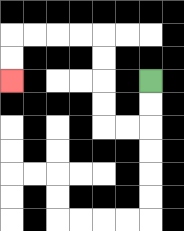{'start': '[6, 3]', 'end': '[0, 3]', 'path_directions': 'D,D,L,L,U,U,U,U,L,L,L,L,D,D', 'path_coordinates': '[[6, 3], [6, 4], [6, 5], [5, 5], [4, 5], [4, 4], [4, 3], [4, 2], [4, 1], [3, 1], [2, 1], [1, 1], [0, 1], [0, 2], [0, 3]]'}